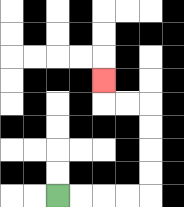{'start': '[2, 8]', 'end': '[4, 3]', 'path_directions': 'R,R,R,R,U,U,U,U,L,L,U', 'path_coordinates': '[[2, 8], [3, 8], [4, 8], [5, 8], [6, 8], [6, 7], [6, 6], [6, 5], [6, 4], [5, 4], [4, 4], [4, 3]]'}